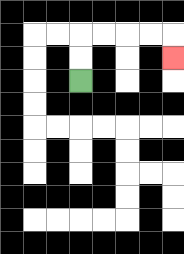{'start': '[3, 3]', 'end': '[7, 2]', 'path_directions': 'U,U,R,R,R,R,D', 'path_coordinates': '[[3, 3], [3, 2], [3, 1], [4, 1], [5, 1], [6, 1], [7, 1], [7, 2]]'}